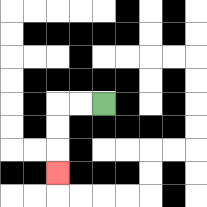{'start': '[4, 4]', 'end': '[2, 7]', 'path_directions': 'L,L,D,D,D', 'path_coordinates': '[[4, 4], [3, 4], [2, 4], [2, 5], [2, 6], [2, 7]]'}